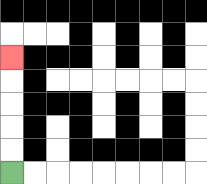{'start': '[0, 7]', 'end': '[0, 2]', 'path_directions': 'U,U,U,U,U', 'path_coordinates': '[[0, 7], [0, 6], [0, 5], [0, 4], [0, 3], [0, 2]]'}